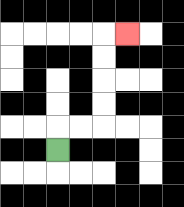{'start': '[2, 6]', 'end': '[5, 1]', 'path_directions': 'U,R,R,U,U,U,U,R', 'path_coordinates': '[[2, 6], [2, 5], [3, 5], [4, 5], [4, 4], [4, 3], [4, 2], [4, 1], [5, 1]]'}